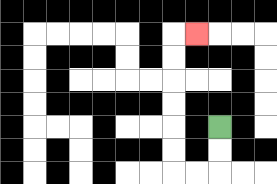{'start': '[9, 5]', 'end': '[8, 1]', 'path_directions': 'D,D,L,L,U,U,U,U,U,U,R', 'path_coordinates': '[[9, 5], [9, 6], [9, 7], [8, 7], [7, 7], [7, 6], [7, 5], [7, 4], [7, 3], [7, 2], [7, 1], [8, 1]]'}